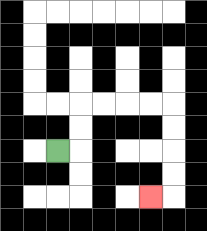{'start': '[2, 6]', 'end': '[6, 8]', 'path_directions': 'R,U,U,R,R,R,R,D,D,D,D,L', 'path_coordinates': '[[2, 6], [3, 6], [3, 5], [3, 4], [4, 4], [5, 4], [6, 4], [7, 4], [7, 5], [7, 6], [7, 7], [7, 8], [6, 8]]'}